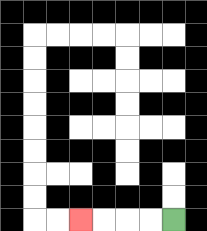{'start': '[7, 9]', 'end': '[3, 9]', 'path_directions': 'L,L,L,L', 'path_coordinates': '[[7, 9], [6, 9], [5, 9], [4, 9], [3, 9]]'}